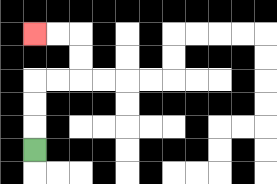{'start': '[1, 6]', 'end': '[1, 1]', 'path_directions': 'U,U,U,R,R,U,U,L,L', 'path_coordinates': '[[1, 6], [1, 5], [1, 4], [1, 3], [2, 3], [3, 3], [3, 2], [3, 1], [2, 1], [1, 1]]'}